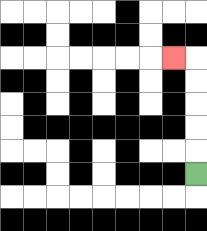{'start': '[8, 7]', 'end': '[7, 2]', 'path_directions': 'U,U,U,U,U,L', 'path_coordinates': '[[8, 7], [8, 6], [8, 5], [8, 4], [8, 3], [8, 2], [7, 2]]'}